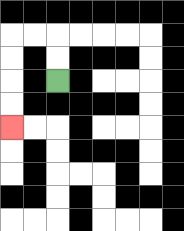{'start': '[2, 3]', 'end': '[0, 5]', 'path_directions': 'U,U,L,L,D,D,D,D', 'path_coordinates': '[[2, 3], [2, 2], [2, 1], [1, 1], [0, 1], [0, 2], [0, 3], [0, 4], [0, 5]]'}